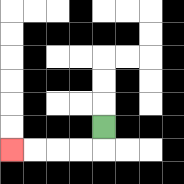{'start': '[4, 5]', 'end': '[0, 6]', 'path_directions': 'D,L,L,L,L', 'path_coordinates': '[[4, 5], [4, 6], [3, 6], [2, 6], [1, 6], [0, 6]]'}